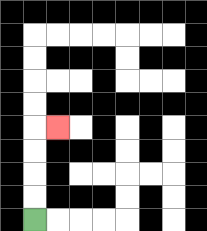{'start': '[1, 9]', 'end': '[2, 5]', 'path_directions': 'U,U,U,U,R', 'path_coordinates': '[[1, 9], [1, 8], [1, 7], [1, 6], [1, 5], [2, 5]]'}